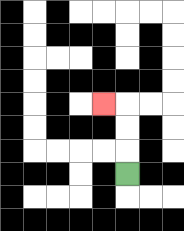{'start': '[5, 7]', 'end': '[4, 4]', 'path_directions': 'U,U,U,L', 'path_coordinates': '[[5, 7], [5, 6], [5, 5], [5, 4], [4, 4]]'}